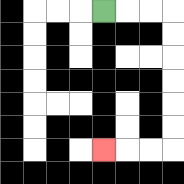{'start': '[4, 0]', 'end': '[4, 6]', 'path_directions': 'R,R,R,D,D,D,D,D,D,L,L,L', 'path_coordinates': '[[4, 0], [5, 0], [6, 0], [7, 0], [7, 1], [7, 2], [7, 3], [7, 4], [7, 5], [7, 6], [6, 6], [5, 6], [4, 6]]'}